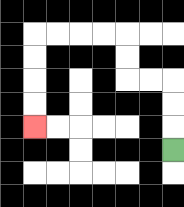{'start': '[7, 6]', 'end': '[1, 5]', 'path_directions': 'U,U,U,L,L,U,U,L,L,L,L,D,D,D,D', 'path_coordinates': '[[7, 6], [7, 5], [7, 4], [7, 3], [6, 3], [5, 3], [5, 2], [5, 1], [4, 1], [3, 1], [2, 1], [1, 1], [1, 2], [1, 3], [1, 4], [1, 5]]'}